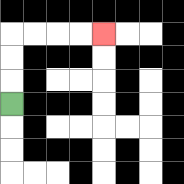{'start': '[0, 4]', 'end': '[4, 1]', 'path_directions': 'U,U,U,R,R,R,R', 'path_coordinates': '[[0, 4], [0, 3], [0, 2], [0, 1], [1, 1], [2, 1], [3, 1], [4, 1]]'}